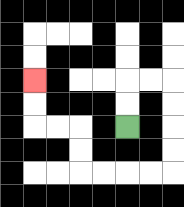{'start': '[5, 5]', 'end': '[1, 3]', 'path_directions': 'U,U,R,R,D,D,D,D,L,L,L,L,U,U,L,L,U,U', 'path_coordinates': '[[5, 5], [5, 4], [5, 3], [6, 3], [7, 3], [7, 4], [7, 5], [7, 6], [7, 7], [6, 7], [5, 7], [4, 7], [3, 7], [3, 6], [3, 5], [2, 5], [1, 5], [1, 4], [1, 3]]'}